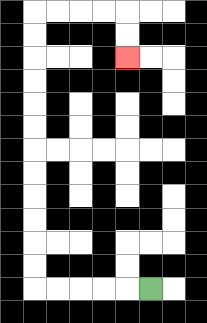{'start': '[6, 12]', 'end': '[5, 2]', 'path_directions': 'L,L,L,L,L,U,U,U,U,U,U,U,U,U,U,U,U,R,R,R,R,D,D', 'path_coordinates': '[[6, 12], [5, 12], [4, 12], [3, 12], [2, 12], [1, 12], [1, 11], [1, 10], [1, 9], [1, 8], [1, 7], [1, 6], [1, 5], [1, 4], [1, 3], [1, 2], [1, 1], [1, 0], [2, 0], [3, 0], [4, 0], [5, 0], [5, 1], [5, 2]]'}